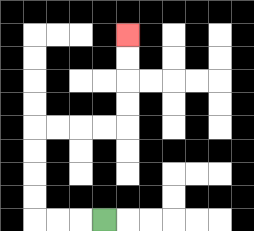{'start': '[4, 9]', 'end': '[5, 1]', 'path_directions': 'L,L,L,U,U,U,U,R,R,R,R,U,U,U,U', 'path_coordinates': '[[4, 9], [3, 9], [2, 9], [1, 9], [1, 8], [1, 7], [1, 6], [1, 5], [2, 5], [3, 5], [4, 5], [5, 5], [5, 4], [5, 3], [5, 2], [5, 1]]'}